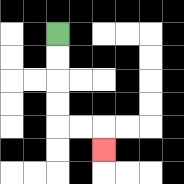{'start': '[2, 1]', 'end': '[4, 6]', 'path_directions': 'D,D,D,D,R,R,D', 'path_coordinates': '[[2, 1], [2, 2], [2, 3], [2, 4], [2, 5], [3, 5], [4, 5], [4, 6]]'}